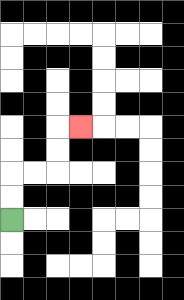{'start': '[0, 9]', 'end': '[3, 5]', 'path_directions': 'U,U,R,R,U,U,R', 'path_coordinates': '[[0, 9], [0, 8], [0, 7], [1, 7], [2, 7], [2, 6], [2, 5], [3, 5]]'}